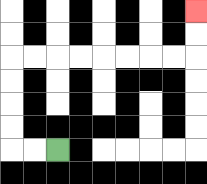{'start': '[2, 6]', 'end': '[8, 0]', 'path_directions': 'L,L,U,U,U,U,R,R,R,R,R,R,R,R,U,U', 'path_coordinates': '[[2, 6], [1, 6], [0, 6], [0, 5], [0, 4], [0, 3], [0, 2], [1, 2], [2, 2], [3, 2], [4, 2], [5, 2], [6, 2], [7, 2], [8, 2], [8, 1], [8, 0]]'}